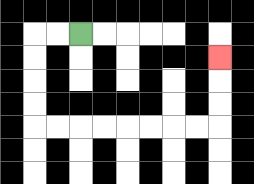{'start': '[3, 1]', 'end': '[9, 2]', 'path_directions': 'L,L,D,D,D,D,R,R,R,R,R,R,R,R,U,U,U', 'path_coordinates': '[[3, 1], [2, 1], [1, 1], [1, 2], [1, 3], [1, 4], [1, 5], [2, 5], [3, 5], [4, 5], [5, 5], [6, 5], [7, 5], [8, 5], [9, 5], [9, 4], [9, 3], [9, 2]]'}